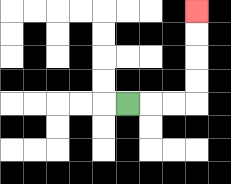{'start': '[5, 4]', 'end': '[8, 0]', 'path_directions': 'R,R,R,U,U,U,U', 'path_coordinates': '[[5, 4], [6, 4], [7, 4], [8, 4], [8, 3], [8, 2], [8, 1], [8, 0]]'}